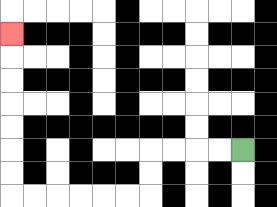{'start': '[10, 6]', 'end': '[0, 1]', 'path_directions': 'L,L,L,L,D,D,L,L,L,L,L,L,U,U,U,U,U,U,U', 'path_coordinates': '[[10, 6], [9, 6], [8, 6], [7, 6], [6, 6], [6, 7], [6, 8], [5, 8], [4, 8], [3, 8], [2, 8], [1, 8], [0, 8], [0, 7], [0, 6], [0, 5], [0, 4], [0, 3], [0, 2], [0, 1]]'}